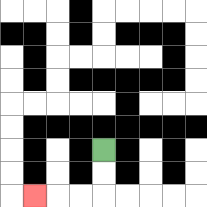{'start': '[4, 6]', 'end': '[1, 8]', 'path_directions': 'D,D,L,L,L', 'path_coordinates': '[[4, 6], [4, 7], [4, 8], [3, 8], [2, 8], [1, 8]]'}